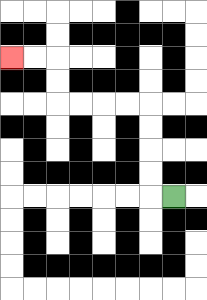{'start': '[7, 8]', 'end': '[0, 2]', 'path_directions': 'L,U,U,U,U,L,L,L,L,U,U,L,L', 'path_coordinates': '[[7, 8], [6, 8], [6, 7], [6, 6], [6, 5], [6, 4], [5, 4], [4, 4], [3, 4], [2, 4], [2, 3], [2, 2], [1, 2], [0, 2]]'}